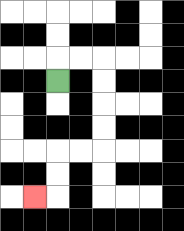{'start': '[2, 3]', 'end': '[1, 8]', 'path_directions': 'U,R,R,D,D,D,D,L,L,D,D,L', 'path_coordinates': '[[2, 3], [2, 2], [3, 2], [4, 2], [4, 3], [4, 4], [4, 5], [4, 6], [3, 6], [2, 6], [2, 7], [2, 8], [1, 8]]'}